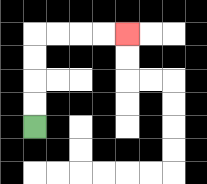{'start': '[1, 5]', 'end': '[5, 1]', 'path_directions': 'U,U,U,U,R,R,R,R', 'path_coordinates': '[[1, 5], [1, 4], [1, 3], [1, 2], [1, 1], [2, 1], [3, 1], [4, 1], [5, 1]]'}